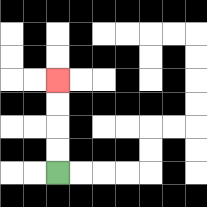{'start': '[2, 7]', 'end': '[2, 3]', 'path_directions': 'U,U,U,U', 'path_coordinates': '[[2, 7], [2, 6], [2, 5], [2, 4], [2, 3]]'}